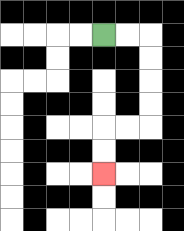{'start': '[4, 1]', 'end': '[4, 7]', 'path_directions': 'R,R,D,D,D,D,L,L,D,D', 'path_coordinates': '[[4, 1], [5, 1], [6, 1], [6, 2], [6, 3], [6, 4], [6, 5], [5, 5], [4, 5], [4, 6], [4, 7]]'}